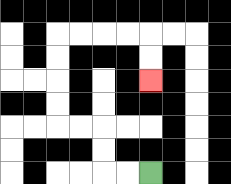{'start': '[6, 7]', 'end': '[6, 3]', 'path_directions': 'L,L,U,U,L,L,U,U,U,U,R,R,R,R,D,D', 'path_coordinates': '[[6, 7], [5, 7], [4, 7], [4, 6], [4, 5], [3, 5], [2, 5], [2, 4], [2, 3], [2, 2], [2, 1], [3, 1], [4, 1], [5, 1], [6, 1], [6, 2], [6, 3]]'}